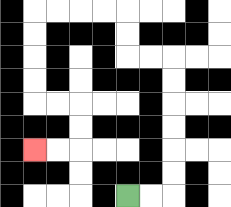{'start': '[5, 8]', 'end': '[1, 6]', 'path_directions': 'R,R,U,U,U,U,U,U,L,L,U,U,L,L,L,L,D,D,D,D,R,R,D,D,L,L', 'path_coordinates': '[[5, 8], [6, 8], [7, 8], [7, 7], [7, 6], [7, 5], [7, 4], [7, 3], [7, 2], [6, 2], [5, 2], [5, 1], [5, 0], [4, 0], [3, 0], [2, 0], [1, 0], [1, 1], [1, 2], [1, 3], [1, 4], [2, 4], [3, 4], [3, 5], [3, 6], [2, 6], [1, 6]]'}